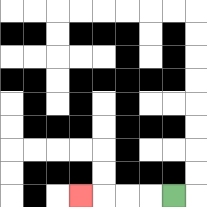{'start': '[7, 8]', 'end': '[3, 8]', 'path_directions': 'L,L,L,L', 'path_coordinates': '[[7, 8], [6, 8], [5, 8], [4, 8], [3, 8]]'}